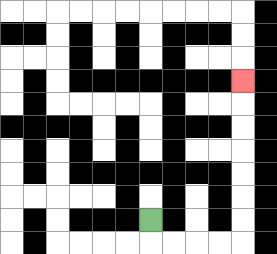{'start': '[6, 9]', 'end': '[10, 3]', 'path_directions': 'D,R,R,R,R,U,U,U,U,U,U,U', 'path_coordinates': '[[6, 9], [6, 10], [7, 10], [8, 10], [9, 10], [10, 10], [10, 9], [10, 8], [10, 7], [10, 6], [10, 5], [10, 4], [10, 3]]'}